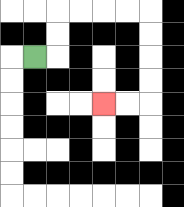{'start': '[1, 2]', 'end': '[4, 4]', 'path_directions': 'R,U,U,R,R,R,R,D,D,D,D,L,L', 'path_coordinates': '[[1, 2], [2, 2], [2, 1], [2, 0], [3, 0], [4, 0], [5, 0], [6, 0], [6, 1], [6, 2], [6, 3], [6, 4], [5, 4], [4, 4]]'}